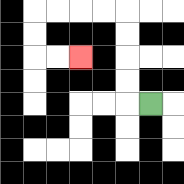{'start': '[6, 4]', 'end': '[3, 2]', 'path_directions': 'L,U,U,U,U,L,L,L,L,D,D,R,R', 'path_coordinates': '[[6, 4], [5, 4], [5, 3], [5, 2], [5, 1], [5, 0], [4, 0], [3, 0], [2, 0], [1, 0], [1, 1], [1, 2], [2, 2], [3, 2]]'}